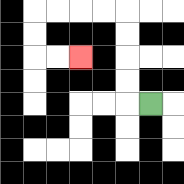{'start': '[6, 4]', 'end': '[3, 2]', 'path_directions': 'L,U,U,U,U,L,L,L,L,D,D,R,R', 'path_coordinates': '[[6, 4], [5, 4], [5, 3], [5, 2], [5, 1], [5, 0], [4, 0], [3, 0], [2, 0], [1, 0], [1, 1], [1, 2], [2, 2], [3, 2]]'}